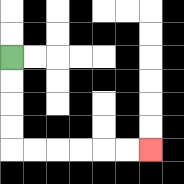{'start': '[0, 2]', 'end': '[6, 6]', 'path_directions': 'D,D,D,D,R,R,R,R,R,R', 'path_coordinates': '[[0, 2], [0, 3], [0, 4], [0, 5], [0, 6], [1, 6], [2, 6], [3, 6], [4, 6], [5, 6], [6, 6]]'}